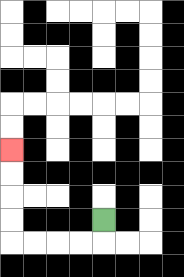{'start': '[4, 9]', 'end': '[0, 6]', 'path_directions': 'D,L,L,L,L,U,U,U,U', 'path_coordinates': '[[4, 9], [4, 10], [3, 10], [2, 10], [1, 10], [0, 10], [0, 9], [0, 8], [0, 7], [0, 6]]'}